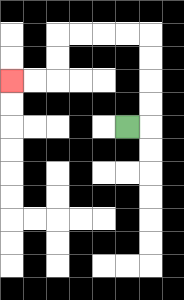{'start': '[5, 5]', 'end': '[0, 3]', 'path_directions': 'R,U,U,U,U,L,L,L,L,D,D,L,L', 'path_coordinates': '[[5, 5], [6, 5], [6, 4], [6, 3], [6, 2], [6, 1], [5, 1], [4, 1], [3, 1], [2, 1], [2, 2], [2, 3], [1, 3], [0, 3]]'}